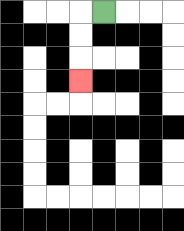{'start': '[4, 0]', 'end': '[3, 3]', 'path_directions': 'L,D,D,D', 'path_coordinates': '[[4, 0], [3, 0], [3, 1], [3, 2], [3, 3]]'}